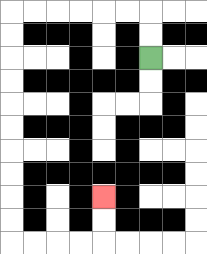{'start': '[6, 2]', 'end': '[4, 8]', 'path_directions': 'U,U,L,L,L,L,L,L,D,D,D,D,D,D,D,D,D,D,R,R,R,R,U,U', 'path_coordinates': '[[6, 2], [6, 1], [6, 0], [5, 0], [4, 0], [3, 0], [2, 0], [1, 0], [0, 0], [0, 1], [0, 2], [0, 3], [0, 4], [0, 5], [0, 6], [0, 7], [0, 8], [0, 9], [0, 10], [1, 10], [2, 10], [3, 10], [4, 10], [4, 9], [4, 8]]'}